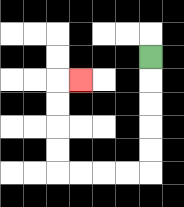{'start': '[6, 2]', 'end': '[3, 3]', 'path_directions': 'D,D,D,D,D,L,L,L,L,U,U,U,U,R', 'path_coordinates': '[[6, 2], [6, 3], [6, 4], [6, 5], [6, 6], [6, 7], [5, 7], [4, 7], [3, 7], [2, 7], [2, 6], [2, 5], [2, 4], [2, 3], [3, 3]]'}